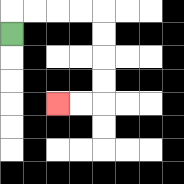{'start': '[0, 1]', 'end': '[2, 4]', 'path_directions': 'U,R,R,R,R,D,D,D,D,L,L', 'path_coordinates': '[[0, 1], [0, 0], [1, 0], [2, 0], [3, 0], [4, 0], [4, 1], [4, 2], [4, 3], [4, 4], [3, 4], [2, 4]]'}